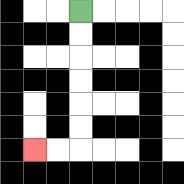{'start': '[3, 0]', 'end': '[1, 6]', 'path_directions': 'D,D,D,D,D,D,L,L', 'path_coordinates': '[[3, 0], [3, 1], [3, 2], [3, 3], [3, 4], [3, 5], [3, 6], [2, 6], [1, 6]]'}